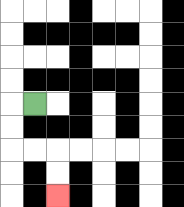{'start': '[1, 4]', 'end': '[2, 8]', 'path_directions': 'L,D,D,R,R,D,D', 'path_coordinates': '[[1, 4], [0, 4], [0, 5], [0, 6], [1, 6], [2, 6], [2, 7], [2, 8]]'}